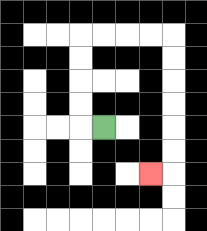{'start': '[4, 5]', 'end': '[6, 7]', 'path_directions': 'L,U,U,U,U,R,R,R,R,D,D,D,D,D,D,L', 'path_coordinates': '[[4, 5], [3, 5], [3, 4], [3, 3], [3, 2], [3, 1], [4, 1], [5, 1], [6, 1], [7, 1], [7, 2], [7, 3], [7, 4], [7, 5], [7, 6], [7, 7], [6, 7]]'}